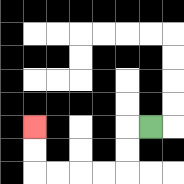{'start': '[6, 5]', 'end': '[1, 5]', 'path_directions': 'L,D,D,L,L,L,L,U,U', 'path_coordinates': '[[6, 5], [5, 5], [5, 6], [5, 7], [4, 7], [3, 7], [2, 7], [1, 7], [1, 6], [1, 5]]'}